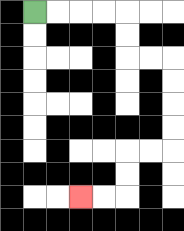{'start': '[1, 0]', 'end': '[3, 8]', 'path_directions': 'R,R,R,R,D,D,R,R,D,D,D,D,L,L,D,D,L,L', 'path_coordinates': '[[1, 0], [2, 0], [3, 0], [4, 0], [5, 0], [5, 1], [5, 2], [6, 2], [7, 2], [7, 3], [7, 4], [7, 5], [7, 6], [6, 6], [5, 6], [5, 7], [5, 8], [4, 8], [3, 8]]'}